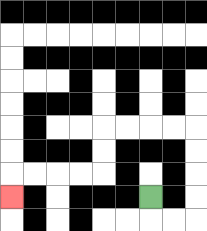{'start': '[6, 8]', 'end': '[0, 8]', 'path_directions': 'D,R,R,U,U,U,U,L,L,L,L,D,D,L,L,L,L,D', 'path_coordinates': '[[6, 8], [6, 9], [7, 9], [8, 9], [8, 8], [8, 7], [8, 6], [8, 5], [7, 5], [6, 5], [5, 5], [4, 5], [4, 6], [4, 7], [3, 7], [2, 7], [1, 7], [0, 7], [0, 8]]'}